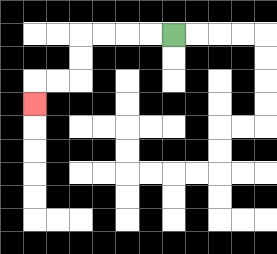{'start': '[7, 1]', 'end': '[1, 4]', 'path_directions': 'L,L,L,L,D,D,L,L,D', 'path_coordinates': '[[7, 1], [6, 1], [5, 1], [4, 1], [3, 1], [3, 2], [3, 3], [2, 3], [1, 3], [1, 4]]'}